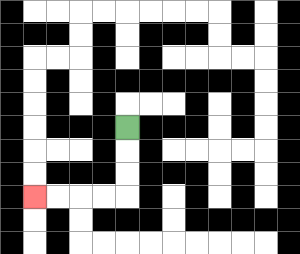{'start': '[5, 5]', 'end': '[1, 8]', 'path_directions': 'D,D,D,L,L,L,L', 'path_coordinates': '[[5, 5], [5, 6], [5, 7], [5, 8], [4, 8], [3, 8], [2, 8], [1, 8]]'}